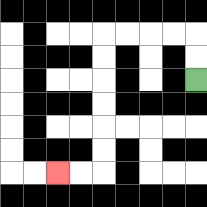{'start': '[8, 3]', 'end': '[2, 7]', 'path_directions': 'U,U,L,L,L,L,D,D,D,D,D,D,L,L', 'path_coordinates': '[[8, 3], [8, 2], [8, 1], [7, 1], [6, 1], [5, 1], [4, 1], [4, 2], [4, 3], [4, 4], [4, 5], [4, 6], [4, 7], [3, 7], [2, 7]]'}